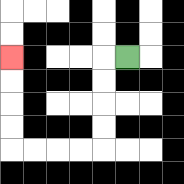{'start': '[5, 2]', 'end': '[0, 2]', 'path_directions': 'L,D,D,D,D,L,L,L,L,U,U,U,U', 'path_coordinates': '[[5, 2], [4, 2], [4, 3], [4, 4], [4, 5], [4, 6], [3, 6], [2, 6], [1, 6], [0, 6], [0, 5], [0, 4], [0, 3], [0, 2]]'}